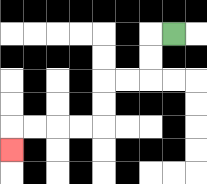{'start': '[7, 1]', 'end': '[0, 6]', 'path_directions': 'L,D,D,L,L,D,D,L,L,L,L,D', 'path_coordinates': '[[7, 1], [6, 1], [6, 2], [6, 3], [5, 3], [4, 3], [4, 4], [4, 5], [3, 5], [2, 5], [1, 5], [0, 5], [0, 6]]'}